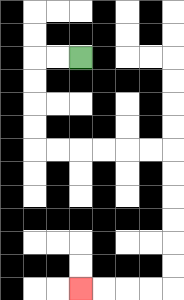{'start': '[3, 2]', 'end': '[3, 12]', 'path_directions': 'L,L,D,D,D,D,R,R,R,R,R,R,D,D,D,D,D,D,L,L,L,L', 'path_coordinates': '[[3, 2], [2, 2], [1, 2], [1, 3], [1, 4], [1, 5], [1, 6], [2, 6], [3, 6], [4, 6], [5, 6], [6, 6], [7, 6], [7, 7], [7, 8], [7, 9], [7, 10], [7, 11], [7, 12], [6, 12], [5, 12], [4, 12], [3, 12]]'}